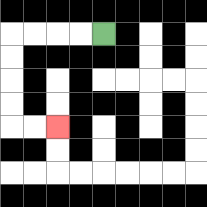{'start': '[4, 1]', 'end': '[2, 5]', 'path_directions': 'L,L,L,L,D,D,D,D,R,R', 'path_coordinates': '[[4, 1], [3, 1], [2, 1], [1, 1], [0, 1], [0, 2], [0, 3], [0, 4], [0, 5], [1, 5], [2, 5]]'}